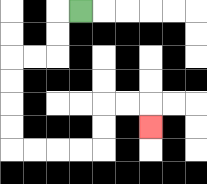{'start': '[3, 0]', 'end': '[6, 5]', 'path_directions': 'L,D,D,L,L,D,D,D,D,R,R,R,R,U,U,R,R,D', 'path_coordinates': '[[3, 0], [2, 0], [2, 1], [2, 2], [1, 2], [0, 2], [0, 3], [0, 4], [0, 5], [0, 6], [1, 6], [2, 6], [3, 6], [4, 6], [4, 5], [4, 4], [5, 4], [6, 4], [6, 5]]'}